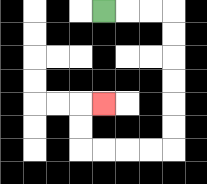{'start': '[4, 0]', 'end': '[4, 4]', 'path_directions': 'R,R,R,D,D,D,D,D,D,L,L,L,L,U,U,R', 'path_coordinates': '[[4, 0], [5, 0], [6, 0], [7, 0], [7, 1], [7, 2], [7, 3], [7, 4], [7, 5], [7, 6], [6, 6], [5, 6], [4, 6], [3, 6], [3, 5], [3, 4], [4, 4]]'}